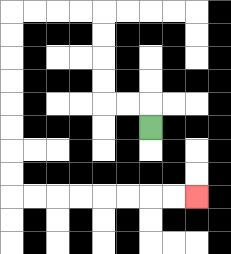{'start': '[6, 5]', 'end': '[8, 8]', 'path_directions': 'U,L,L,U,U,U,U,L,L,L,L,D,D,D,D,D,D,D,D,R,R,R,R,R,R,R,R', 'path_coordinates': '[[6, 5], [6, 4], [5, 4], [4, 4], [4, 3], [4, 2], [4, 1], [4, 0], [3, 0], [2, 0], [1, 0], [0, 0], [0, 1], [0, 2], [0, 3], [0, 4], [0, 5], [0, 6], [0, 7], [0, 8], [1, 8], [2, 8], [3, 8], [4, 8], [5, 8], [6, 8], [7, 8], [8, 8]]'}